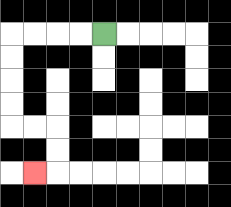{'start': '[4, 1]', 'end': '[1, 7]', 'path_directions': 'L,L,L,L,D,D,D,D,R,R,D,D,L', 'path_coordinates': '[[4, 1], [3, 1], [2, 1], [1, 1], [0, 1], [0, 2], [0, 3], [0, 4], [0, 5], [1, 5], [2, 5], [2, 6], [2, 7], [1, 7]]'}